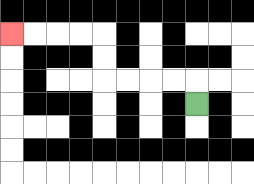{'start': '[8, 4]', 'end': '[0, 1]', 'path_directions': 'U,L,L,L,L,U,U,L,L,L,L', 'path_coordinates': '[[8, 4], [8, 3], [7, 3], [6, 3], [5, 3], [4, 3], [4, 2], [4, 1], [3, 1], [2, 1], [1, 1], [0, 1]]'}